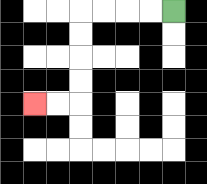{'start': '[7, 0]', 'end': '[1, 4]', 'path_directions': 'L,L,L,L,D,D,D,D,L,L', 'path_coordinates': '[[7, 0], [6, 0], [5, 0], [4, 0], [3, 0], [3, 1], [3, 2], [3, 3], [3, 4], [2, 4], [1, 4]]'}